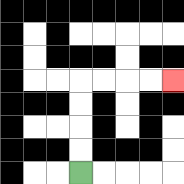{'start': '[3, 7]', 'end': '[7, 3]', 'path_directions': 'U,U,U,U,R,R,R,R', 'path_coordinates': '[[3, 7], [3, 6], [3, 5], [3, 4], [3, 3], [4, 3], [5, 3], [6, 3], [7, 3]]'}